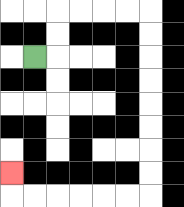{'start': '[1, 2]', 'end': '[0, 7]', 'path_directions': 'R,U,U,R,R,R,R,D,D,D,D,D,D,D,D,L,L,L,L,L,L,U', 'path_coordinates': '[[1, 2], [2, 2], [2, 1], [2, 0], [3, 0], [4, 0], [5, 0], [6, 0], [6, 1], [6, 2], [6, 3], [6, 4], [6, 5], [6, 6], [6, 7], [6, 8], [5, 8], [4, 8], [3, 8], [2, 8], [1, 8], [0, 8], [0, 7]]'}